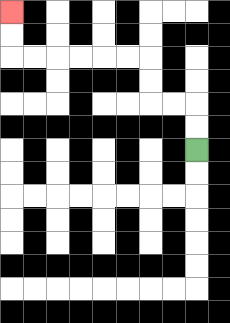{'start': '[8, 6]', 'end': '[0, 0]', 'path_directions': 'U,U,L,L,U,U,L,L,L,L,L,L,U,U', 'path_coordinates': '[[8, 6], [8, 5], [8, 4], [7, 4], [6, 4], [6, 3], [6, 2], [5, 2], [4, 2], [3, 2], [2, 2], [1, 2], [0, 2], [0, 1], [0, 0]]'}